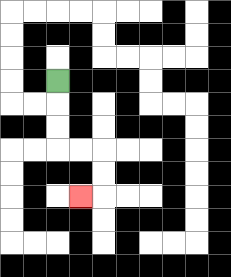{'start': '[2, 3]', 'end': '[3, 8]', 'path_directions': 'D,D,D,R,R,D,D,L', 'path_coordinates': '[[2, 3], [2, 4], [2, 5], [2, 6], [3, 6], [4, 6], [4, 7], [4, 8], [3, 8]]'}